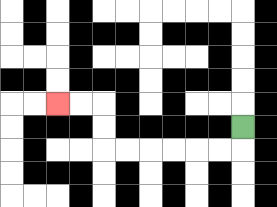{'start': '[10, 5]', 'end': '[2, 4]', 'path_directions': 'D,L,L,L,L,L,L,U,U,L,L', 'path_coordinates': '[[10, 5], [10, 6], [9, 6], [8, 6], [7, 6], [6, 6], [5, 6], [4, 6], [4, 5], [4, 4], [3, 4], [2, 4]]'}